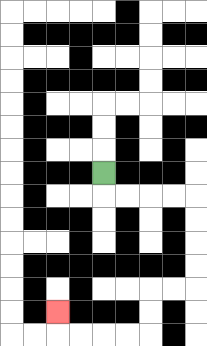{'start': '[4, 7]', 'end': '[2, 13]', 'path_directions': 'D,R,R,R,R,D,D,D,D,L,L,D,D,L,L,L,L,U', 'path_coordinates': '[[4, 7], [4, 8], [5, 8], [6, 8], [7, 8], [8, 8], [8, 9], [8, 10], [8, 11], [8, 12], [7, 12], [6, 12], [6, 13], [6, 14], [5, 14], [4, 14], [3, 14], [2, 14], [2, 13]]'}